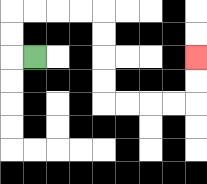{'start': '[1, 2]', 'end': '[8, 2]', 'path_directions': 'L,U,U,R,R,R,R,D,D,D,D,R,R,R,R,U,U', 'path_coordinates': '[[1, 2], [0, 2], [0, 1], [0, 0], [1, 0], [2, 0], [3, 0], [4, 0], [4, 1], [4, 2], [4, 3], [4, 4], [5, 4], [6, 4], [7, 4], [8, 4], [8, 3], [8, 2]]'}